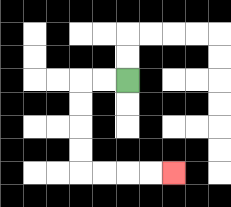{'start': '[5, 3]', 'end': '[7, 7]', 'path_directions': 'L,L,D,D,D,D,R,R,R,R', 'path_coordinates': '[[5, 3], [4, 3], [3, 3], [3, 4], [3, 5], [3, 6], [3, 7], [4, 7], [5, 7], [6, 7], [7, 7]]'}